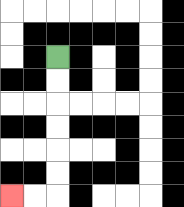{'start': '[2, 2]', 'end': '[0, 8]', 'path_directions': 'D,D,D,D,D,D,L,L', 'path_coordinates': '[[2, 2], [2, 3], [2, 4], [2, 5], [2, 6], [2, 7], [2, 8], [1, 8], [0, 8]]'}